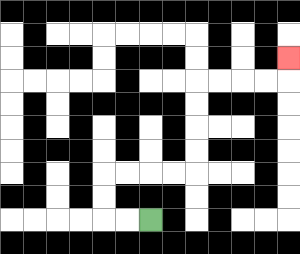{'start': '[6, 9]', 'end': '[12, 2]', 'path_directions': 'L,L,U,U,R,R,R,R,U,U,U,U,R,R,R,R,U', 'path_coordinates': '[[6, 9], [5, 9], [4, 9], [4, 8], [4, 7], [5, 7], [6, 7], [7, 7], [8, 7], [8, 6], [8, 5], [8, 4], [8, 3], [9, 3], [10, 3], [11, 3], [12, 3], [12, 2]]'}